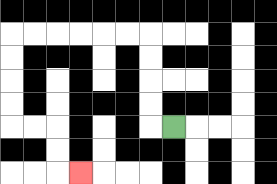{'start': '[7, 5]', 'end': '[3, 7]', 'path_directions': 'L,U,U,U,U,L,L,L,L,L,L,D,D,D,D,R,R,D,D,R', 'path_coordinates': '[[7, 5], [6, 5], [6, 4], [6, 3], [6, 2], [6, 1], [5, 1], [4, 1], [3, 1], [2, 1], [1, 1], [0, 1], [0, 2], [0, 3], [0, 4], [0, 5], [1, 5], [2, 5], [2, 6], [2, 7], [3, 7]]'}